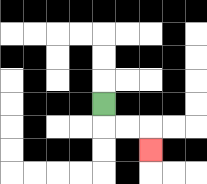{'start': '[4, 4]', 'end': '[6, 6]', 'path_directions': 'D,R,R,D', 'path_coordinates': '[[4, 4], [4, 5], [5, 5], [6, 5], [6, 6]]'}